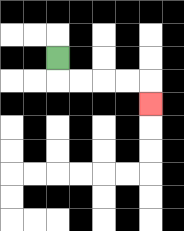{'start': '[2, 2]', 'end': '[6, 4]', 'path_directions': 'D,R,R,R,R,D', 'path_coordinates': '[[2, 2], [2, 3], [3, 3], [4, 3], [5, 3], [6, 3], [6, 4]]'}